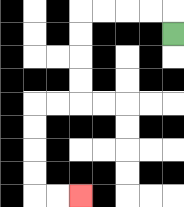{'start': '[7, 1]', 'end': '[3, 8]', 'path_directions': 'U,L,L,L,L,D,D,D,D,L,L,D,D,D,D,R,R', 'path_coordinates': '[[7, 1], [7, 0], [6, 0], [5, 0], [4, 0], [3, 0], [3, 1], [3, 2], [3, 3], [3, 4], [2, 4], [1, 4], [1, 5], [1, 6], [1, 7], [1, 8], [2, 8], [3, 8]]'}